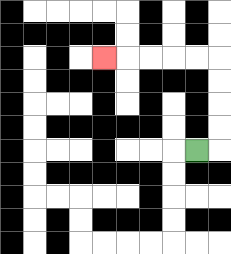{'start': '[8, 6]', 'end': '[4, 2]', 'path_directions': 'R,U,U,U,U,L,L,L,L,L', 'path_coordinates': '[[8, 6], [9, 6], [9, 5], [9, 4], [9, 3], [9, 2], [8, 2], [7, 2], [6, 2], [5, 2], [4, 2]]'}